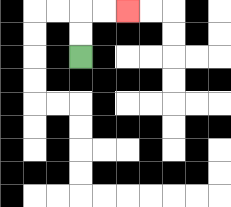{'start': '[3, 2]', 'end': '[5, 0]', 'path_directions': 'U,U,R,R', 'path_coordinates': '[[3, 2], [3, 1], [3, 0], [4, 0], [5, 0]]'}